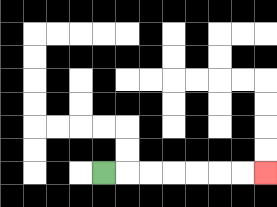{'start': '[4, 7]', 'end': '[11, 7]', 'path_directions': 'R,R,R,R,R,R,R', 'path_coordinates': '[[4, 7], [5, 7], [6, 7], [7, 7], [8, 7], [9, 7], [10, 7], [11, 7]]'}